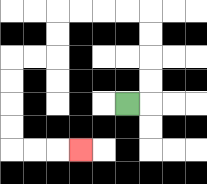{'start': '[5, 4]', 'end': '[3, 6]', 'path_directions': 'R,U,U,U,U,L,L,L,L,D,D,L,L,D,D,D,D,R,R,R', 'path_coordinates': '[[5, 4], [6, 4], [6, 3], [6, 2], [6, 1], [6, 0], [5, 0], [4, 0], [3, 0], [2, 0], [2, 1], [2, 2], [1, 2], [0, 2], [0, 3], [0, 4], [0, 5], [0, 6], [1, 6], [2, 6], [3, 6]]'}